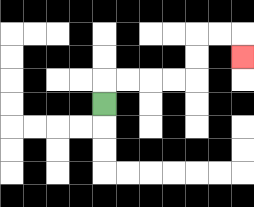{'start': '[4, 4]', 'end': '[10, 2]', 'path_directions': 'U,R,R,R,R,U,U,R,R,D', 'path_coordinates': '[[4, 4], [4, 3], [5, 3], [6, 3], [7, 3], [8, 3], [8, 2], [8, 1], [9, 1], [10, 1], [10, 2]]'}